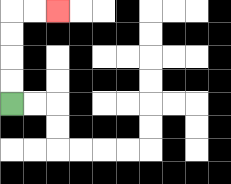{'start': '[0, 4]', 'end': '[2, 0]', 'path_directions': 'U,U,U,U,R,R', 'path_coordinates': '[[0, 4], [0, 3], [0, 2], [0, 1], [0, 0], [1, 0], [2, 0]]'}